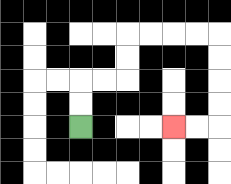{'start': '[3, 5]', 'end': '[7, 5]', 'path_directions': 'U,U,R,R,U,U,R,R,R,R,D,D,D,D,L,L', 'path_coordinates': '[[3, 5], [3, 4], [3, 3], [4, 3], [5, 3], [5, 2], [5, 1], [6, 1], [7, 1], [8, 1], [9, 1], [9, 2], [9, 3], [9, 4], [9, 5], [8, 5], [7, 5]]'}